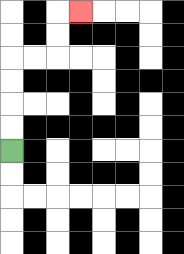{'start': '[0, 6]', 'end': '[3, 0]', 'path_directions': 'U,U,U,U,R,R,U,U,R', 'path_coordinates': '[[0, 6], [0, 5], [0, 4], [0, 3], [0, 2], [1, 2], [2, 2], [2, 1], [2, 0], [3, 0]]'}